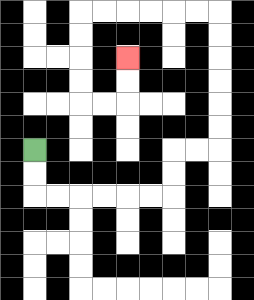{'start': '[1, 6]', 'end': '[5, 2]', 'path_directions': 'D,D,R,R,R,R,R,R,U,U,R,R,U,U,U,U,U,U,L,L,L,L,L,L,D,D,D,D,R,R,U,U', 'path_coordinates': '[[1, 6], [1, 7], [1, 8], [2, 8], [3, 8], [4, 8], [5, 8], [6, 8], [7, 8], [7, 7], [7, 6], [8, 6], [9, 6], [9, 5], [9, 4], [9, 3], [9, 2], [9, 1], [9, 0], [8, 0], [7, 0], [6, 0], [5, 0], [4, 0], [3, 0], [3, 1], [3, 2], [3, 3], [3, 4], [4, 4], [5, 4], [5, 3], [5, 2]]'}